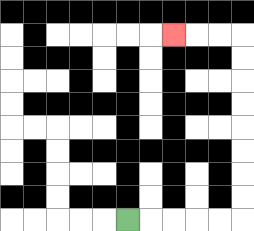{'start': '[5, 9]', 'end': '[7, 1]', 'path_directions': 'R,R,R,R,R,U,U,U,U,U,U,U,U,L,L,L', 'path_coordinates': '[[5, 9], [6, 9], [7, 9], [8, 9], [9, 9], [10, 9], [10, 8], [10, 7], [10, 6], [10, 5], [10, 4], [10, 3], [10, 2], [10, 1], [9, 1], [8, 1], [7, 1]]'}